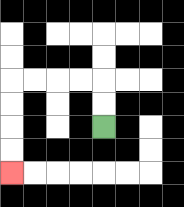{'start': '[4, 5]', 'end': '[0, 7]', 'path_directions': 'U,U,L,L,L,L,D,D,D,D', 'path_coordinates': '[[4, 5], [4, 4], [4, 3], [3, 3], [2, 3], [1, 3], [0, 3], [0, 4], [0, 5], [0, 6], [0, 7]]'}